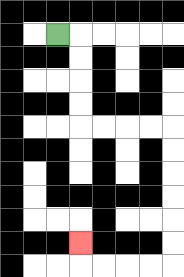{'start': '[2, 1]', 'end': '[3, 10]', 'path_directions': 'R,D,D,D,D,R,R,R,R,D,D,D,D,D,D,L,L,L,L,U', 'path_coordinates': '[[2, 1], [3, 1], [3, 2], [3, 3], [3, 4], [3, 5], [4, 5], [5, 5], [6, 5], [7, 5], [7, 6], [7, 7], [7, 8], [7, 9], [7, 10], [7, 11], [6, 11], [5, 11], [4, 11], [3, 11], [3, 10]]'}